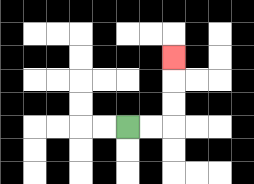{'start': '[5, 5]', 'end': '[7, 2]', 'path_directions': 'R,R,U,U,U', 'path_coordinates': '[[5, 5], [6, 5], [7, 5], [7, 4], [7, 3], [7, 2]]'}